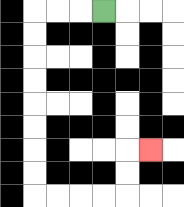{'start': '[4, 0]', 'end': '[6, 6]', 'path_directions': 'L,L,L,D,D,D,D,D,D,D,D,R,R,R,R,U,U,R', 'path_coordinates': '[[4, 0], [3, 0], [2, 0], [1, 0], [1, 1], [1, 2], [1, 3], [1, 4], [1, 5], [1, 6], [1, 7], [1, 8], [2, 8], [3, 8], [4, 8], [5, 8], [5, 7], [5, 6], [6, 6]]'}